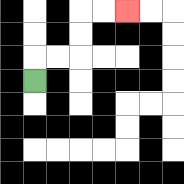{'start': '[1, 3]', 'end': '[5, 0]', 'path_directions': 'U,R,R,U,U,R,R', 'path_coordinates': '[[1, 3], [1, 2], [2, 2], [3, 2], [3, 1], [3, 0], [4, 0], [5, 0]]'}